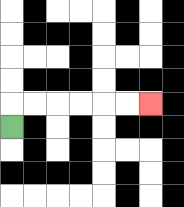{'start': '[0, 5]', 'end': '[6, 4]', 'path_directions': 'U,R,R,R,R,R,R', 'path_coordinates': '[[0, 5], [0, 4], [1, 4], [2, 4], [3, 4], [4, 4], [5, 4], [6, 4]]'}